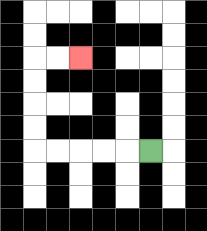{'start': '[6, 6]', 'end': '[3, 2]', 'path_directions': 'L,L,L,L,L,U,U,U,U,R,R', 'path_coordinates': '[[6, 6], [5, 6], [4, 6], [3, 6], [2, 6], [1, 6], [1, 5], [1, 4], [1, 3], [1, 2], [2, 2], [3, 2]]'}